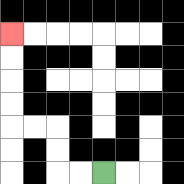{'start': '[4, 7]', 'end': '[0, 1]', 'path_directions': 'L,L,U,U,L,L,U,U,U,U', 'path_coordinates': '[[4, 7], [3, 7], [2, 7], [2, 6], [2, 5], [1, 5], [0, 5], [0, 4], [0, 3], [0, 2], [0, 1]]'}